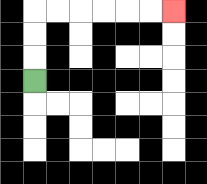{'start': '[1, 3]', 'end': '[7, 0]', 'path_directions': 'U,U,U,R,R,R,R,R,R', 'path_coordinates': '[[1, 3], [1, 2], [1, 1], [1, 0], [2, 0], [3, 0], [4, 0], [5, 0], [6, 0], [7, 0]]'}